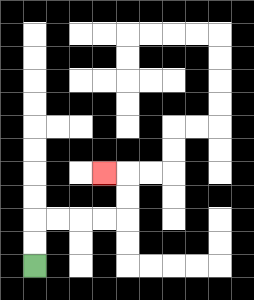{'start': '[1, 11]', 'end': '[4, 7]', 'path_directions': 'U,U,R,R,R,R,U,U,L', 'path_coordinates': '[[1, 11], [1, 10], [1, 9], [2, 9], [3, 9], [4, 9], [5, 9], [5, 8], [5, 7], [4, 7]]'}